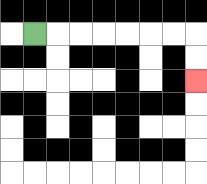{'start': '[1, 1]', 'end': '[8, 3]', 'path_directions': 'R,R,R,R,R,R,R,D,D', 'path_coordinates': '[[1, 1], [2, 1], [3, 1], [4, 1], [5, 1], [6, 1], [7, 1], [8, 1], [8, 2], [8, 3]]'}